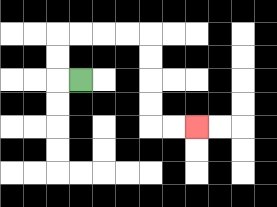{'start': '[3, 3]', 'end': '[8, 5]', 'path_directions': 'L,U,U,R,R,R,R,D,D,D,D,R,R', 'path_coordinates': '[[3, 3], [2, 3], [2, 2], [2, 1], [3, 1], [4, 1], [5, 1], [6, 1], [6, 2], [6, 3], [6, 4], [6, 5], [7, 5], [8, 5]]'}